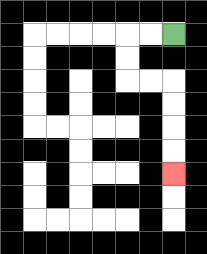{'start': '[7, 1]', 'end': '[7, 7]', 'path_directions': 'L,L,D,D,R,R,D,D,D,D', 'path_coordinates': '[[7, 1], [6, 1], [5, 1], [5, 2], [5, 3], [6, 3], [7, 3], [7, 4], [7, 5], [7, 6], [7, 7]]'}